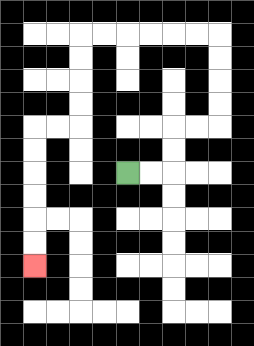{'start': '[5, 7]', 'end': '[1, 11]', 'path_directions': 'R,R,U,U,R,R,U,U,U,U,L,L,L,L,L,L,D,D,D,D,L,L,D,D,D,D,D,D', 'path_coordinates': '[[5, 7], [6, 7], [7, 7], [7, 6], [7, 5], [8, 5], [9, 5], [9, 4], [9, 3], [9, 2], [9, 1], [8, 1], [7, 1], [6, 1], [5, 1], [4, 1], [3, 1], [3, 2], [3, 3], [3, 4], [3, 5], [2, 5], [1, 5], [1, 6], [1, 7], [1, 8], [1, 9], [1, 10], [1, 11]]'}